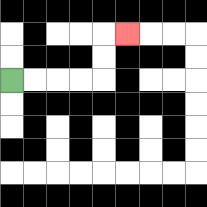{'start': '[0, 3]', 'end': '[5, 1]', 'path_directions': 'R,R,R,R,U,U,R', 'path_coordinates': '[[0, 3], [1, 3], [2, 3], [3, 3], [4, 3], [4, 2], [4, 1], [5, 1]]'}